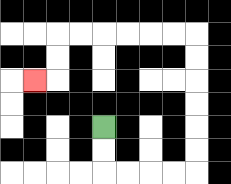{'start': '[4, 5]', 'end': '[1, 3]', 'path_directions': 'D,D,R,R,R,R,U,U,U,U,U,U,L,L,L,L,L,L,D,D,L', 'path_coordinates': '[[4, 5], [4, 6], [4, 7], [5, 7], [6, 7], [7, 7], [8, 7], [8, 6], [8, 5], [8, 4], [8, 3], [8, 2], [8, 1], [7, 1], [6, 1], [5, 1], [4, 1], [3, 1], [2, 1], [2, 2], [2, 3], [1, 3]]'}